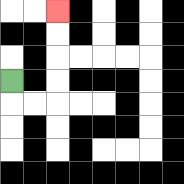{'start': '[0, 3]', 'end': '[2, 0]', 'path_directions': 'D,R,R,U,U,U,U', 'path_coordinates': '[[0, 3], [0, 4], [1, 4], [2, 4], [2, 3], [2, 2], [2, 1], [2, 0]]'}